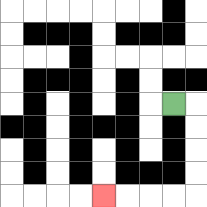{'start': '[7, 4]', 'end': '[4, 8]', 'path_directions': 'R,D,D,D,D,L,L,L,L', 'path_coordinates': '[[7, 4], [8, 4], [8, 5], [8, 6], [8, 7], [8, 8], [7, 8], [6, 8], [5, 8], [4, 8]]'}